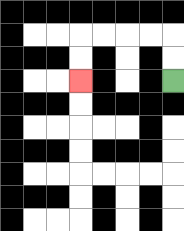{'start': '[7, 3]', 'end': '[3, 3]', 'path_directions': 'U,U,L,L,L,L,D,D', 'path_coordinates': '[[7, 3], [7, 2], [7, 1], [6, 1], [5, 1], [4, 1], [3, 1], [3, 2], [3, 3]]'}